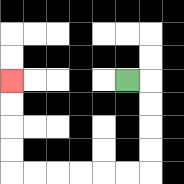{'start': '[5, 3]', 'end': '[0, 3]', 'path_directions': 'R,D,D,D,D,L,L,L,L,L,L,U,U,U,U', 'path_coordinates': '[[5, 3], [6, 3], [6, 4], [6, 5], [6, 6], [6, 7], [5, 7], [4, 7], [3, 7], [2, 7], [1, 7], [0, 7], [0, 6], [0, 5], [0, 4], [0, 3]]'}